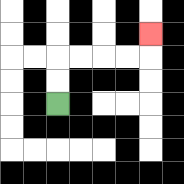{'start': '[2, 4]', 'end': '[6, 1]', 'path_directions': 'U,U,R,R,R,R,U', 'path_coordinates': '[[2, 4], [2, 3], [2, 2], [3, 2], [4, 2], [5, 2], [6, 2], [6, 1]]'}